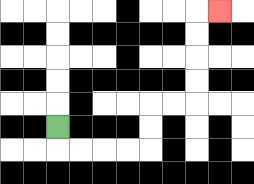{'start': '[2, 5]', 'end': '[9, 0]', 'path_directions': 'D,R,R,R,R,U,U,R,R,U,U,U,U,R', 'path_coordinates': '[[2, 5], [2, 6], [3, 6], [4, 6], [5, 6], [6, 6], [6, 5], [6, 4], [7, 4], [8, 4], [8, 3], [8, 2], [8, 1], [8, 0], [9, 0]]'}